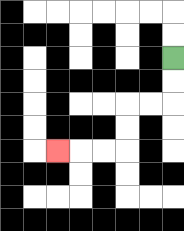{'start': '[7, 2]', 'end': '[2, 6]', 'path_directions': 'D,D,L,L,D,D,L,L,L', 'path_coordinates': '[[7, 2], [7, 3], [7, 4], [6, 4], [5, 4], [5, 5], [5, 6], [4, 6], [3, 6], [2, 6]]'}